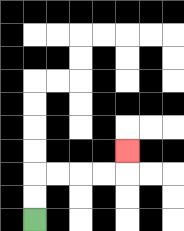{'start': '[1, 9]', 'end': '[5, 6]', 'path_directions': 'U,U,R,R,R,R,U', 'path_coordinates': '[[1, 9], [1, 8], [1, 7], [2, 7], [3, 7], [4, 7], [5, 7], [5, 6]]'}